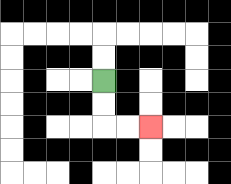{'start': '[4, 3]', 'end': '[6, 5]', 'path_directions': 'D,D,R,R', 'path_coordinates': '[[4, 3], [4, 4], [4, 5], [5, 5], [6, 5]]'}